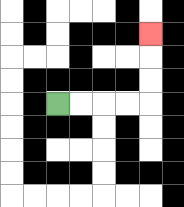{'start': '[2, 4]', 'end': '[6, 1]', 'path_directions': 'R,R,R,R,U,U,U', 'path_coordinates': '[[2, 4], [3, 4], [4, 4], [5, 4], [6, 4], [6, 3], [6, 2], [6, 1]]'}